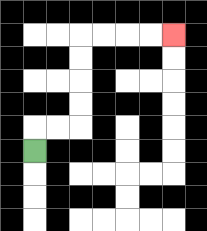{'start': '[1, 6]', 'end': '[7, 1]', 'path_directions': 'U,R,R,U,U,U,U,R,R,R,R', 'path_coordinates': '[[1, 6], [1, 5], [2, 5], [3, 5], [3, 4], [3, 3], [3, 2], [3, 1], [4, 1], [5, 1], [6, 1], [7, 1]]'}